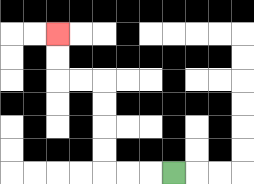{'start': '[7, 7]', 'end': '[2, 1]', 'path_directions': 'L,L,L,U,U,U,U,L,L,U,U', 'path_coordinates': '[[7, 7], [6, 7], [5, 7], [4, 7], [4, 6], [4, 5], [4, 4], [4, 3], [3, 3], [2, 3], [2, 2], [2, 1]]'}